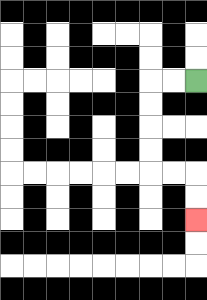{'start': '[8, 3]', 'end': '[8, 9]', 'path_directions': 'L,L,D,D,D,D,R,R,D,D', 'path_coordinates': '[[8, 3], [7, 3], [6, 3], [6, 4], [6, 5], [6, 6], [6, 7], [7, 7], [8, 7], [8, 8], [8, 9]]'}